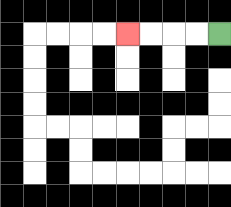{'start': '[9, 1]', 'end': '[5, 1]', 'path_directions': 'L,L,L,L', 'path_coordinates': '[[9, 1], [8, 1], [7, 1], [6, 1], [5, 1]]'}